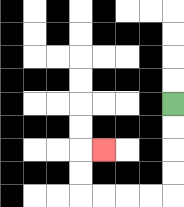{'start': '[7, 4]', 'end': '[4, 6]', 'path_directions': 'D,D,D,D,L,L,L,L,U,U,R', 'path_coordinates': '[[7, 4], [7, 5], [7, 6], [7, 7], [7, 8], [6, 8], [5, 8], [4, 8], [3, 8], [3, 7], [3, 6], [4, 6]]'}